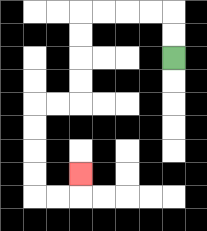{'start': '[7, 2]', 'end': '[3, 7]', 'path_directions': 'U,U,L,L,L,L,D,D,D,D,L,L,D,D,D,D,R,R,U', 'path_coordinates': '[[7, 2], [7, 1], [7, 0], [6, 0], [5, 0], [4, 0], [3, 0], [3, 1], [3, 2], [3, 3], [3, 4], [2, 4], [1, 4], [1, 5], [1, 6], [1, 7], [1, 8], [2, 8], [3, 8], [3, 7]]'}